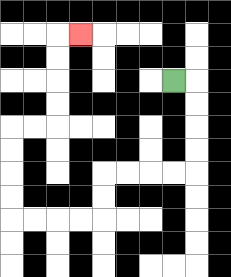{'start': '[7, 3]', 'end': '[3, 1]', 'path_directions': 'R,D,D,D,D,L,L,L,L,D,D,L,L,L,L,U,U,U,U,R,R,U,U,U,U,R', 'path_coordinates': '[[7, 3], [8, 3], [8, 4], [8, 5], [8, 6], [8, 7], [7, 7], [6, 7], [5, 7], [4, 7], [4, 8], [4, 9], [3, 9], [2, 9], [1, 9], [0, 9], [0, 8], [0, 7], [0, 6], [0, 5], [1, 5], [2, 5], [2, 4], [2, 3], [2, 2], [2, 1], [3, 1]]'}